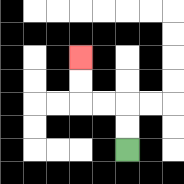{'start': '[5, 6]', 'end': '[3, 2]', 'path_directions': 'U,U,L,L,U,U', 'path_coordinates': '[[5, 6], [5, 5], [5, 4], [4, 4], [3, 4], [3, 3], [3, 2]]'}